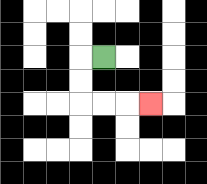{'start': '[4, 2]', 'end': '[6, 4]', 'path_directions': 'L,D,D,R,R,R', 'path_coordinates': '[[4, 2], [3, 2], [3, 3], [3, 4], [4, 4], [5, 4], [6, 4]]'}